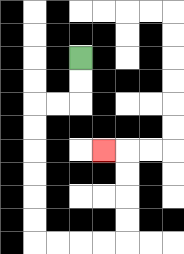{'start': '[3, 2]', 'end': '[4, 6]', 'path_directions': 'D,D,L,L,D,D,D,D,D,D,R,R,R,R,U,U,U,U,L', 'path_coordinates': '[[3, 2], [3, 3], [3, 4], [2, 4], [1, 4], [1, 5], [1, 6], [1, 7], [1, 8], [1, 9], [1, 10], [2, 10], [3, 10], [4, 10], [5, 10], [5, 9], [5, 8], [5, 7], [5, 6], [4, 6]]'}